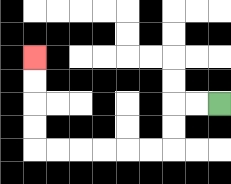{'start': '[9, 4]', 'end': '[1, 2]', 'path_directions': 'L,L,D,D,L,L,L,L,L,L,U,U,U,U', 'path_coordinates': '[[9, 4], [8, 4], [7, 4], [7, 5], [7, 6], [6, 6], [5, 6], [4, 6], [3, 6], [2, 6], [1, 6], [1, 5], [1, 4], [1, 3], [1, 2]]'}